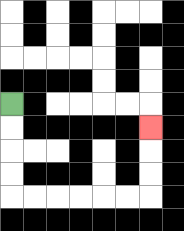{'start': '[0, 4]', 'end': '[6, 5]', 'path_directions': 'D,D,D,D,R,R,R,R,R,R,U,U,U', 'path_coordinates': '[[0, 4], [0, 5], [0, 6], [0, 7], [0, 8], [1, 8], [2, 8], [3, 8], [4, 8], [5, 8], [6, 8], [6, 7], [6, 6], [6, 5]]'}